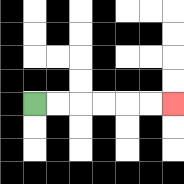{'start': '[1, 4]', 'end': '[7, 4]', 'path_directions': 'R,R,R,R,R,R', 'path_coordinates': '[[1, 4], [2, 4], [3, 4], [4, 4], [5, 4], [6, 4], [7, 4]]'}